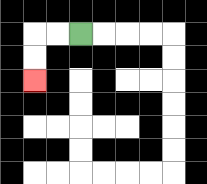{'start': '[3, 1]', 'end': '[1, 3]', 'path_directions': 'L,L,D,D', 'path_coordinates': '[[3, 1], [2, 1], [1, 1], [1, 2], [1, 3]]'}